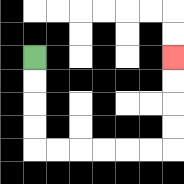{'start': '[1, 2]', 'end': '[7, 2]', 'path_directions': 'D,D,D,D,R,R,R,R,R,R,U,U,U,U', 'path_coordinates': '[[1, 2], [1, 3], [1, 4], [1, 5], [1, 6], [2, 6], [3, 6], [4, 6], [5, 6], [6, 6], [7, 6], [7, 5], [7, 4], [7, 3], [7, 2]]'}